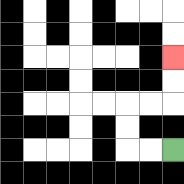{'start': '[7, 6]', 'end': '[7, 2]', 'path_directions': 'L,L,U,U,R,R,U,U', 'path_coordinates': '[[7, 6], [6, 6], [5, 6], [5, 5], [5, 4], [6, 4], [7, 4], [7, 3], [7, 2]]'}